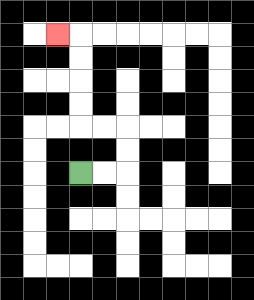{'start': '[3, 7]', 'end': '[2, 1]', 'path_directions': 'R,R,U,U,L,L,U,U,U,U,L', 'path_coordinates': '[[3, 7], [4, 7], [5, 7], [5, 6], [5, 5], [4, 5], [3, 5], [3, 4], [3, 3], [3, 2], [3, 1], [2, 1]]'}